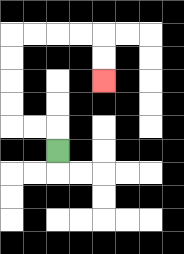{'start': '[2, 6]', 'end': '[4, 3]', 'path_directions': 'U,L,L,U,U,U,U,R,R,R,R,D,D', 'path_coordinates': '[[2, 6], [2, 5], [1, 5], [0, 5], [0, 4], [0, 3], [0, 2], [0, 1], [1, 1], [2, 1], [3, 1], [4, 1], [4, 2], [4, 3]]'}